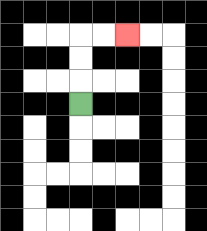{'start': '[3, 4]', 'end': '[5, 1]', 'path_directions': 'U,U,U,R,R', 'path_coordinates': '[[3, 4], [3, 3], [3, 2], [3, 1], [4, 1], [5, 1]]'}